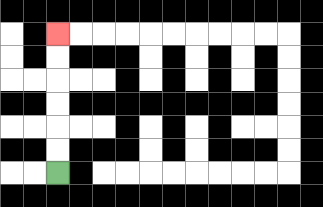{'start': '[2, 7]', 'end': '[2, 1]', 'path_directions': 'U,U,U,U,U,U', 'path_coordinates': '[[2, 7], [2, 6], [2, 5], [2, 4], [2, 3], [2, 2], [2, 1]]'}